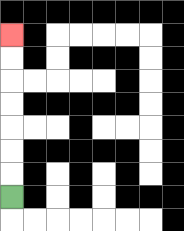{'start': '[0, 8]', 'end': '[0, 1]', 'path_directions': 'U,U,U,U,U,U,U', 'path_coordinates': '[[0, 8], [0, 7], [0, 6], [0, 5], [0, 4], [0, 3], [0, 2], [0, 1]]'}